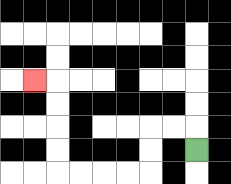{'start': '[8, 6]', 'end': '[1, 3]', 'path_directions': 'U,L,L,D,D,L,L,L,L,U,U,U,U,L', 'path_coordinates': '[[8, 6], [8, 5], [7, 5], [6, 5], [6, 6], [6, 7], [5, 7], [4, 7], [3, 7], [2, 7], [2, 6], [2, 5], [2, 4], [2, 3], [1, 3]]'}